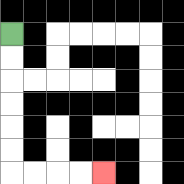{'start': '[0, 1]', 'end': '[4, 7]', 'path_directions': 'D,D,D,D,D,D,R,R,R,R', 'path_coordinates': '[[0, 1], [0, 2], [0, 3], [0, 4], [0, 5], [0, 6], [0, 7], [1, 7], [2, 7], [3, 7], [4, 7]]'}